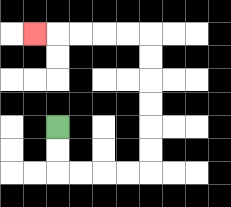{'start': '[2, 5]', 'end': '[1, 1]', 'path_directions': 'D,D,R,R,R,R,U,U,U,U,U,U,L,L,L,L,L', 'path_coordinates': '[[2, 5], [2, 6], [2, 7], [3, 7], [4, 7], [5, 7], [6, 7], [6, 6], [6, 5], [6, 4], [6, 3], [6, 2], [6, 1], [5, 1], [4, 1], [3, 1], [2, 1], [1, 1]]'}